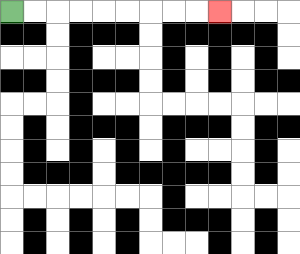{'start': '[0, 0]', 'end': '[9, 0]', 'path_directions': 'R,R,R,R,R,R,R,R,R', 'path_coordinates': '[[0, 0], [1, 0], [2, 0], [3, 0], [4, 0], [5, 0], [6, 0], [7, 0], [8, 0], [9, 0]]'}